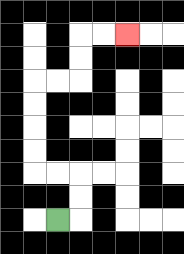{'start': '[2, 9]', 'end': '[5, 1]', 'path_directions': 'R,U,U,L,L,U,U,U,U,R,R,U,U,R,R', 'path_coordinates': '[[2, 9], [3, 9], [3, 8], [3, 7], [2, 7], [1, 7], [1, 6], [1, 5], [1, 4], [1, 3], [2, 3], [3, 3], [3, 2], [3, 1], [4, 1], [5, 1]]'}